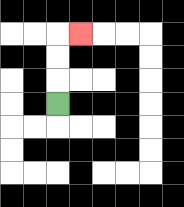{'start': '[2, 4]', 'end': '[3, 1]', 'path_directions': 'U,U,U,R', 'path_coordinates': '[[2, 4], [2, 3], [2, 2], [2, 1], [3, 1]]'}